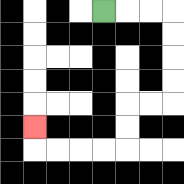{'start': '[4, 0]', 'end': '[1, 5]', 'path_directions': 'R,R,R,D,D,D,D,L,L,D,D,L,L,L,L,U', 'path_coordinates': '[[4, 0], [5, 0], [6, 0], [7, 0], [7, 1], [7, 2], [7, 3], [7, 4], [6, 4], [5, 4], [5, 5], [5, 6], [4, 6], [3, 6], [2, 6], [1, 6], [1, 5]]'}